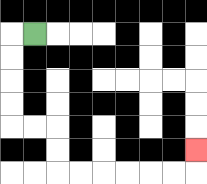{'start': '[1, 1]', 'end': '[8, 6]', 'path_directions': 'L,D,D,D,D,R,R,D,D,R,R,R,R,R,R,U', 'path_coordinates': '[[1, 1], [0, 1], [0, 2], [0, 3], [0, 4], [0, 5], [1, 5], [2, 5], [2, 6], [2, 7], [3, 7], [4, 7], [5, 7], [6, 7], [7, 7], [8, 7], [8, 6]]'}